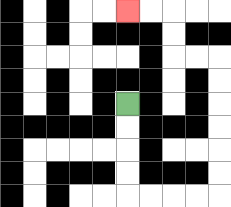{'start': '[5, 4]', 'end': '[5, 0]', 'path_directions': 'D,D,D,D,R,R,R,R,U,U,U,U,U,U,L,L,U,U,L,L', 'path_coordinates': '[[5, 4], [5, 5], [5, 6], [5, 7], [5, 8], [6, 8], [7, 8], [8, 8], [9, 8], [9, 7], [9, 6], [9, 5], [9, 4], [9, 3], [9, 2], [8, 2], [7, 2], [7, 1], [7, 0], [6, 0], [5, 0]]'}